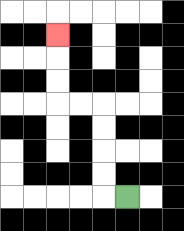{'start': '[5, 8]', 'end': '[2, 1]', 'path_directions': 'L,U,U,U,U,L,L,U,U,U', 'path_coordinates': '[[5, 8], [4, 8], [4, 7], [4, 6], [4, 5], [4, 4], [3, 4], [2, 4], [2, 3], [2, 2], [2, 1]]'}